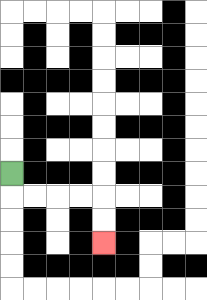{'start': '[0, 7]', 'end': '[4, 10]', 'path_directions': 'D,R,R,R,R,D,D', 'path_coordinates': '[[0, 7], [0, 8], [1, 8], [2, 8], [3, 8], [4, 8], [4, 9], [4, 10]]'}